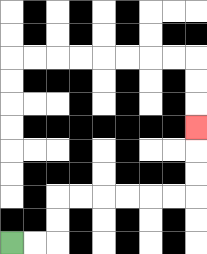{'start': '[0, 10]', 'end': '[8, 5]', 'path_directions': 'R,R,U,U,R,R,R,R,R,R,U,U,U', 'path_coordinates': '[[0, 10], [1, 10], [2, 10], [2, 9], [2, 8], [3, 8], [4, 8], [5, 8], [6, 8], [7, 8], [8, 8], [8, 7], [8, 6], [8, 5]]'}